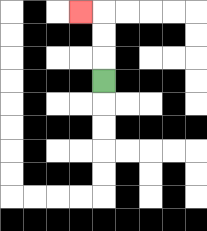{'start': '[4, 3]', 'end': '[3, 0]', 'path_directions': 'U,U,U,L', 'path_coordinates': '[[4, 3], [4, 2], [4, 1], [4, 0], [3, 0]]'}